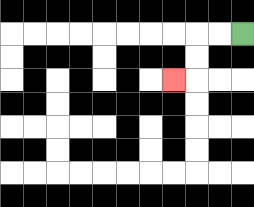{'start': '[10, 1]', 'end': '[7, 3]', 'path_directions': 'L,L,D,D,L', 'path_coordinates': '[[10, 1], [9, 1], [8, 1], [8, 2], [8, 3], [7, 3]]'}